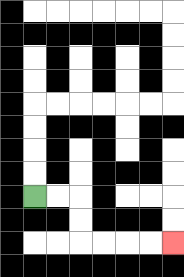{'start': '[1, 8]', 'end': '[7, 10]', 'path_directions': 'R,R,D,D,R,R,R,R', 'path_coordinates': '[[1, 8], [2, 8], [3, 8], [3, 9], [3, 10], [4, 10], [5, 10], [6, 10], [7, 10]]'}